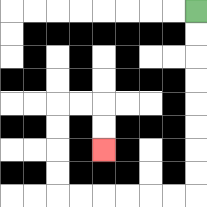{'start': '[8, 0]', 'end': '[4, 6]', 'path_directions': 'D,D,D,D,D,D,D,D,L,L,L,L,L,L,U,U,U,U,R,R,D,D', 'path_coordinates': '[[8, 0], [8, 1], [8, 2], [8, 3], [8, 4], [8, 5], [8, 6], [8, 7], [8, 8], [7, 8], [6, 8], [5, 8], [4, 8], [3, 8], [2, 8], [2, 7], [2, 6], [2, 5], [2, 4], [3, 4], [4, 4], [4, 5], [4, 6]]'}